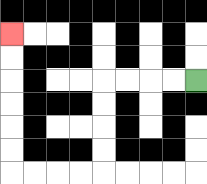{'start': '[8, 3]', 'end': '[0, 1]', 'path_directions': 'L,L,L,L,D,D,D,D,L,L,L,L,U,U,U,U,U,U', 'path_coordinates': '[[8, 3], [7, 3], [6, 3], [5, 3], [4, 3], [4, 4], [4, 5], [4, 6], [4, 7], [3, 7], [2, 7], [1, 7], [0, 7], [0, 6], [0, 5], [0, 4], [0, 3], [0, 2], [0, 1]]'}